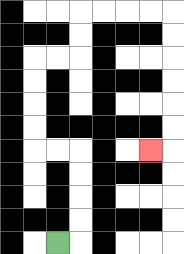{'start': '[2, 10]', 'end': '[6, 6]', 'path_directions': 'R,U,U,U,U,L,L,U,U,U,U,R,R,U,U,R,R,R,R,D,D,D,D,D,D,L', 'path_coordinates': '[[2, 10], [3, 10], [3, 9], [3, 8], [3, 7], [3, 6], [2, 6], [1, 6], [1, 5], [1, 4], [1, 3], [1, 2], [2, 2], [3, 2], [3, 1], [3, 0], [4, 0], [5, 0], [6, 0], [7, 0], [7, 1], [7, 2], [7, 3], [7, 4], [7, 5], [7, 6], [6, 6]]'}